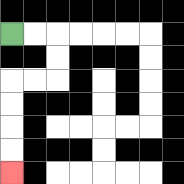{'start': '[0, 1]', 'end': '[0, 7]', 'path_directions': 'R,R,D,D,L,L,D,D,D,D', 'path_coordinates': '[[0, 1], [1, 1], [2, 1], [2, 2], [2, 3], [1, 3], [0, 3], [0, 4], [0, 5], [0, 6], [0, 7]]'}